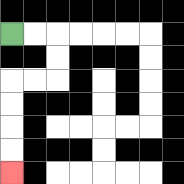{'start': '[0, 1]', 'end': '[0, 7]', 'path_directions': 'R,R,D,D,L,L,D,D,D,D', 'path_coordinates': '[[0, 1], [1, 1], [2, 1], [2, 2], [2, 3], [1, 3], [0, 3], [0, 4], [0, 5], [0, 6], [0, 7]]'}